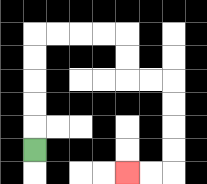{'start': '[1, 6]', 'end': '[5, 7]', 'path_directions': 'U,U,U,U,U,R,R,R,R,D,D,R,R,D,D,D,D,L,L', 'path_coordinates': '[[1, 6], [1, 5], [1, 4], [1, 3], [1, 2], [1, 1], [2, 1], [3, 1], [4, 1], [5, 1], [5, 2], [5, 3], [6, 3], [7, 3], [7, 4], [7, 5], [7, 6], [7, 7], [6, 7], [5, 7]]'}